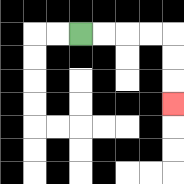{'start': '[3, 1]', 'end': '[7, 4]', 'path_directions': 'R,R,R,R,D,D,D', 'path_coordinates': '[[3, 1], [4, 1], [5, 1], [6, 1], [7, 1], [7, 2], [7, 3], [7, 4]]'}